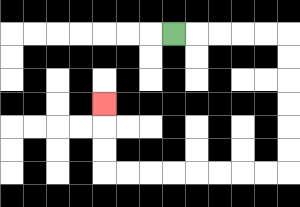{'start': '[7, 1]', 'end': '[4, 4]', 'path_directions': 'R,R,R,R,R,D,D,D,D,D,D,L,L,L,L,L,L,L,L,U,U,U', 'path_coordinates': '[[7, 1], [8, 1], [9, 1], [10, 1], [11, 1], [12, 1], [12, 2], [12, 3], [12, 4], [12, 5], [12, 6], [12, 7], [11, 7], [10, 7], [9, 7], [8, 7], [7, 7], [6, 7], [5, 7], [4, 7], [4, 6], [4, 5], [4, 4]]'}